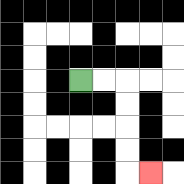{'start': '[3, 3]', 'end': '[6, 7]', 'path_directions': 'R,R,D,D,D,D,R', 'path_coordinates': '[[3, 3], [4, 3], [5, 3], [5, 4], [5, 5], [5, 6], [5, 7], [6, 7]]'}